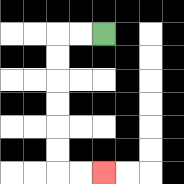{'start': '[4, 1]', 'end': '[4, 7]', 'path_directions': 'L,L,D,D,D,D,D,D,R,R', 'path_coordinates': '[[4, 1], [3, 1], [2, 1], [2, 2], [2, 3], [2, 4], [2, 5], [2, 6], [2, 7], [3, 7], [4, 7]]'}